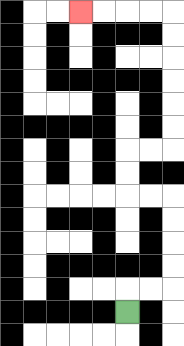{'start': '[5, 13]', 'end': '[3, 0]', 'path_directions': 'U,R,R,U,U,U,U,L,L,U,U,R,R,U,U,U,U,U,U,L,L,L,L', 'path_coordinates': '[[5, 13], [5, 12], [6, 12], [7, 12], [7, 11], [7, 10], [7, 9], [7, 8], [6, 8], [5, 8], [5, 7], [5, 6], [6, 6], [7, 6], [7, 5], [7, 4], [7, 3], [7, 2], [7, 1], [7, 0], [6, 0], [5, 0], [4, 0], [3, 0]]'}